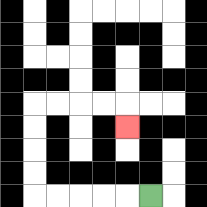{'start': '[6, 8]', 'end': '[5, 5]', 'path_directions': 'L,L,L,L,L,U,U,U,U,R,R,R,R,D', 'path_coordinates': '[[6, 8], [5, 8], [4, 8], [3, 8], [2, 8], [1, 8], [1, 7], [1, 6], [1, 5], [1, 4], [2, 4], [3, 4], [4, 4], [5, 4], [5, 5]]'}